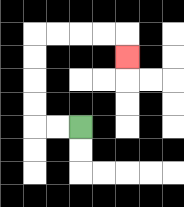{'start': '[3, 5]', 'end': '[5, 2]', 'path_directions': 'L,L,U,U,U,U,R,R,R,R,D', 'path_coordinates': '[[3, 5], [2, 5], [1, 5], [1, 4], [1, 3], [1, 2], [1, 1], [2, 1], [3, 1], [4, 1], [5, 1], [5, 2]]'}